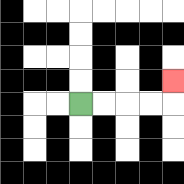{'start': '[3, 4]', 'end': '[7, 3]', 'path_directions': 'R,R,R,R,U', 'path_coordinates': '[[3, 4], [4, 4], [5, 4], [6, 4], [7, 4], [7, 3]]'}